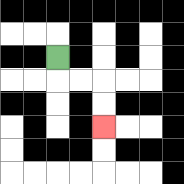{'start': '[2, 2]', 'end': '[4, 5]', 'path_directions': 'D,R,R,D,D', 'path_coordinates': '[[2, 2], [2, 3], [3, 3], [4, 3], [4, 4], [4, 5]]'}